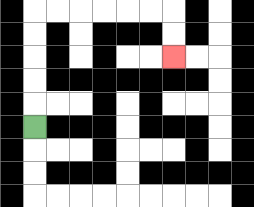{'start': '[1, 5]', 'end': '[7, 2]', 'path_directions': 'U,U,U,U,U,R,R,R,R,R,R,D,D', 'path_coordinates': '[[1, 5], [1, 4], [1, 3], [1, 2], [1, 1], [1, 0], [2, 0], [3, 0], [4, 0], [5, 0], [6, 0], [7, 0], [7, 1], [7, 2]]'}